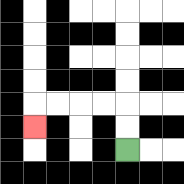{'start': '[5, 6]', 'end': '[1, 5]', 'path_directions': 'U,U,L,L,L,L,D', 'path_coordinates': '[[5, 6], [5, 5], [5, 4], [4, 4], [3, 4], [2, 4], [1, 4], [1, 5]]'}